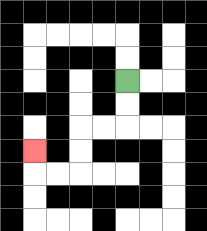{'start': '[5, 3]', 'end': '[1, 6]', 'path_directions': 'D,D,L,L,D,D,L,L,U', 'path_coordinates': '[[5, 3], [5, 4], [5, 5], [4, 5], [3, 5], [3, 6], [3, 7], [2, 7], [1, 7], [1, 6]]'}